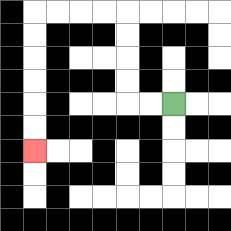{'start': '[7, 4]', 'end': '[1, 6]', 'path_directions': 'L,L,U,U,U,U,L,L,L,L,D,D,D,D,D,D', 'path_coordinates': '[[7, 4], [6, 4], [5, 4], [5, 3], [5, 2], [5, 1], [5, 0], [4, 0], [3, 0], [2, 0], [1, 0], [1, 1], [1, 2], [1, 3], [1, 4], [1, 5], [1, 6]]'}